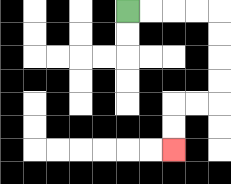{'start': '[5, 0]', 'end': '[7, 6]', 'path_directions': 'R,R,R,R,D,D,D,D,L,L,D,D', 'path_coordinates': '[[5, 0], [6, 0], [7, 0], [8, 0], [9, 0], [9, 1], [9, 2], [9, 3], [9, 4], [8, 4], [7, 4], [7, 5], [7, 6]]'}